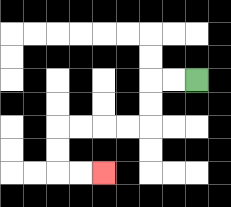{'start': '[8, 3]', 'end': '[4, 7]', 'path_directions': 'L,L,D,D,L,L,L,L,D,D,R,R', 'path_coordinates': '[[8, 3], [7, 3], [6, 3], [6, 4], [6, 5], [5, 5], [4, 5], [3, 5], [2, 5], [2, 6], [2, 7], [3, 7], [4, 7]]'}